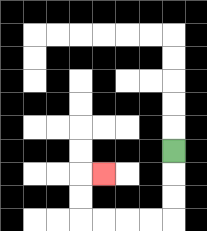{'start': '[7, 6]', 'end': '[4, 7]', 'path_directions': 'D,D,D,L,L,L,L,U,U,R', 'path_coordinates': '[[7, 6], [7, 7], [7, 8], [7, 9], [6, 9], [5, 9], [4, 9], [3, 9], [3, 8], [3, 7], [4, 7]]'}